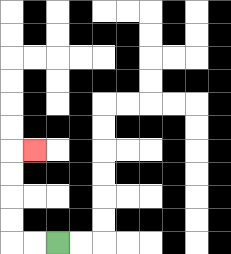{'start': '[2, 10]', 'end': '[1, 6]', 'path_directions': 'L,L,U,U,U,U,R', 'path_coordinates': '[[2, 10], [1, 10], [0, 10], [0, 9], [0, 8], [0, 7], [0, 6], [1, 6]]'}